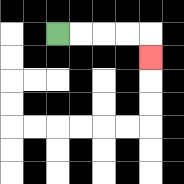{'start': '[2, 1]', 'end': '[6, 2]', 'path_directions': 'R,R,R,R,D', 'path_coordinates': '[[2, 1], [3, 1], [4, 1], [5, 1], [6, 1], [6, 2]]'}